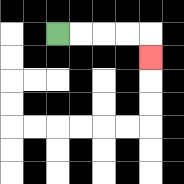{'start': '[2, 1]', 'end': '[6, 2]', 'path_directions': 'R,R,R,R,D', 'path_coordinates': '[[2, 1], [3, 1], [4, 1], [5, 1], [6, 1], [6, 2]]'}